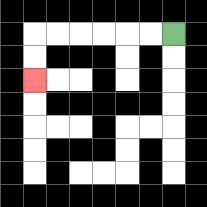{'start': '[7, 1]', 'end': '[1, 3]', 'path_directions': 'L,L,L,L,L,L,D,D', 'path_coordinates': '[[7, 1], [6, 1], [5, 1], [4, 1], [3, 1], [2, 1], [1, 1], [1, 2], [1, 3]]'}